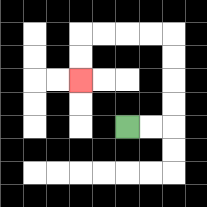{'start': '[5, 5]', 'end': '[3, 3]', 'path_directions': 'R,R,U,U,U,U,L,L,L,L,D,D', 'path_coordinates': '[[5, 5], [6, 5], [7, 5], [7, 4], [7, 3], [7, 2], [7, 1], [6, 1], [5, 1], [4, 1], [3, 1], [3, 2], [3, 3]]'}